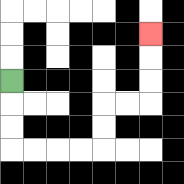{'start': '[0, 3]', 'end': '[6, 1]', 'path_directions': 'D,D,D,R,R,R,R,U,U,R,R,U,U,U', 'path_coordinates': '[[0, 3], [0, 4], [0, 5], [0, 6], [1, 6], [2, 6], [3, 6], [4, 6], [4, 5], [4, 4], [5, 4], [6, 4], [6, 3], [6, 2], [6, 1]]'}